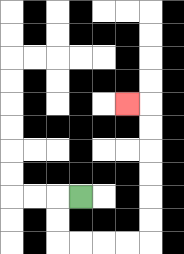{'start': '[3, 8]', 'end': '[5, 4]', 'path_directions': 'L,D,D,R,R,R,R,U,U,U,U,U,U,L', 'path_coordinates': '[[3, 8], [2, 8], [2, 9], [2, 10], [3, 10], [4, 10], [5, 10], [6, 10], [6, 9], [6, 8], [6, 7], [6, 6], [6, 5], [6, 4], [5, 4]]'}